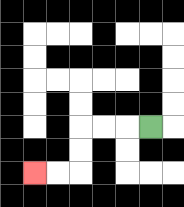{'start': '[6, 5]', 'end': '[1, 7]', 'path_directions': 'L,L,L,D,D,L,L', 'path_coordinates': '[[6, 5], [5, 5], [4, 5], [3, 5], [3, 6], [3, 7], [2, 7], [1, 7]]'}